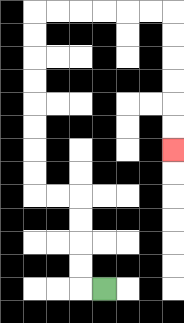{'start': '[4, 12]', 'end': '[7, 6]', 'path_directions': 'L,U,U,U,U,L,L,U,U,U,U,U,U,U,U,R,R,R,R,R,R,D,D,D,D,D,D', 'path_coordinates': '[[4, 12], [3, 12], [3, 11], [3, 10], [3, 9], [3, 8], [2, 8], [1, 8], [1, 7], [1, 6], [1, 5], [1, 4], [1, 3], [1, 2], [1, 1], [1, 0], [2, 0], [3, 0], [4, 0], [5, 0], [6, 0], [7, 0], [7, 1], [7, 2], [7, 3], [7, 4], [7, 5], [7, 6]]'}